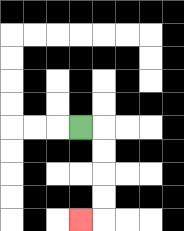{'start': '[3, 5]', 'end': '[3, 9]', 'path_directions': 'R,D,D,D,D,L', 'path_coordinates': '[[3, 5], [4, 5], [4, 6], [4, 7], [4, 8], [4, 9], [3, 9]]'}